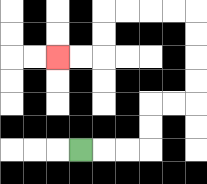{'start': '[3, 6]', 'end': '[2, 2]', 'path_directions': 'R,R,R,U,U,R,R,U,U,U,U,L,L,L,L,D,D,L,L', 'path_coordinates': '[[3, 6], [4, 6], [5, 6], [6, 6], [6, 5], [6, 4], [7, 4], [8, 4], [8, 3], [8, 2], [8, 1], [8, 0], [7, 0], [6, 0], [5, 0], [4, 0], [4, 1], [4, 2], [3, 2], [2, 2]]'}